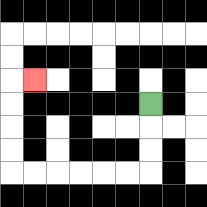{'start': '[6, 4]', 'end': '[1, 3]', 'path_directions': 'D,D,D,L,L,L,L,L,L,U,U,U,U,R', 'path_coordinates': '[[6, 4], [6, 5], [6, 6], [6, 7], [5, 7], [4, 7], [3, 7], [2, 7], [1, 7], [0, 7], [0, 6], [0, 5], [0, 4], [0, 3], [1, 3]]'}